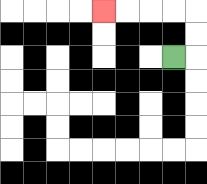{'start': '[7, 2]', 'end': '[4, 0]', 'path_directions': 'R,U,U,L,L,L,L', 'path_coordinates': '[[7, 2], [8, 2], [8, 1], [8, 0], [7, 0], [6, 0], [5, 0], [4, 0]]'}